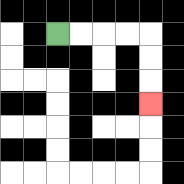{'start': '[2, 1]', 'end': '[6, 4]', 'path_directions': 'R,R,R,R,D,D,D', 'path_coordinates': '[[2, 1], [3, 1], [4, 1], [5, 1], [6, 1], [6, 2], [6, 3], [6, 4]]'}